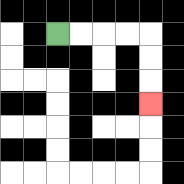{'start': '[2, 1]', 'end': '[6, 4]', 'path_directions': 'R,R,R,R,D,D,D', 'path_coordinates': '[[2, 1], [3, 1], [4, 1], [5, 1], [6, 1], [6, 2], [6, 3], [6, 4]]'}